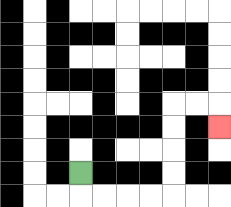{'start': '[3, 7]', 'end': '[9, 5]', 'path_directions': 'D,R,R,R,R,U,U,U,U,R,R,D', 'path_coordinates': '[[3, 7], [3, 8], [4, 8], [5, 8], [6, 8], [7, 8], [7, 7], [7, 6], [7, 5], [7, 4], [8, 4], [9, 4], [9, 5]]'}